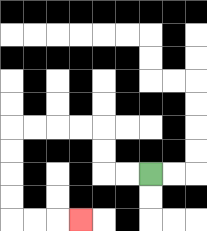{'start': '[6, 7]', 'end': '[3, 9]', 'path_directions': 'L,L,U,U,L,L,L,L,D,D,D,D,R,R,R', 'path_coordinates': '[[6, 7], [5, 7], [4, 7], [4, 6], [4, 5], [3, 5], [2, 5], [1, 5], [0, 5], [0, 6], [0, 7], [0, 8], [0, 9], [1, 9], [2, 9], [3, 9]]'}